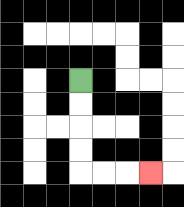{'start': '[3, 3]', 'end': '[6, 7]', 'path_directions': 'D,D,D,D,R,R,R', 'path_coordinates': '[[3, 3], [3, 4], [3, 5], [3, 6], [3, 7], [4, 7], [5, 7], [6, 7]]'}